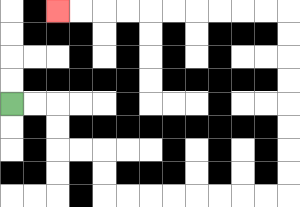{'start': '[0, 4]', 'end': '[2, 0]', 'path_directions': 'R,R,D,D,R,R,D,D,R,R,R,R,R,R,R,R,U,U,U,U,U,U,U,U,L,L,L,L,L,L,L,L,L,L', 'path_coordinates': '[[0, 4], [1, 4], [2, 4], [2, 5], [2, 6], [3, 6], [4, 6], [4, 7], [4, 8], [5, 8], [6, 8], [7, 8], [8, 8], [9, 8], [10, 8], [11, 8], [12, 8], [12, 7], [12, 6], [12, 5], [12, 4], [12, 3], [12, 2], [12, 1], [12, 0], [11, 0], [10, 0], [9, 0], [8, 0], [7, 0], [6, 0], [5, 0], [4, 0], [3, 0], [2, 0]]'}